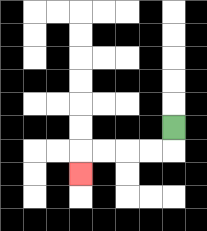{'start': '[7, 5]', 'end': '[3, 7]', 'path_directions': 'D,L,L,L,L,D', 'path_coordinates': '[[7, 5], [7, 6], [6, 6], [5, 6], [4, 6], [3, 6], [3, 7]]'}